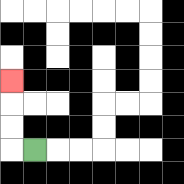{'start': '[1, 6]', 'end': '[0, 3]', 'path_directions': 'L,U,U,U', 'path_coordinates': '[[1, 6], [0, 6], [0, 5], [0, 4], [0, 3]]'}